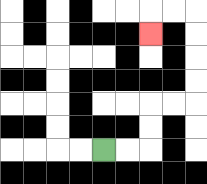{'start': '[4, 6]', 'end': '[6, 1]', 'path_directions': 'R,R,U,U,R,R,U,U,U,U,L,L,D', 'path_coordinates': '[[4, 6], [5, 6], [6, 6], [6, 5], [6, 4], [7, 4], [8, 4], [8, 3], [8, 2], [8, 1], [8, 0], [7, 0], [6, 0], [6, 1]]'}